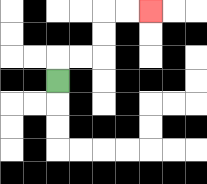{'start': '[2, 3]', 'end': '[6, 0]', 'path_directions': 'U,R,R,U,U,R,R', 'path_coordinates': '[[2, 3], [2, 2], [3, 2], [4, 2], [4, 1], [4, 0], [5, 0], [6, 0]]'}